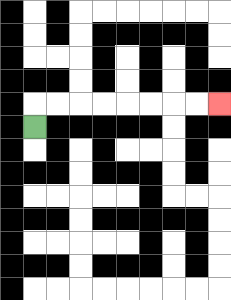{'start': '[1, 5]', 'end': '[9, 4]', 'path_directions': 'U,R,R,R,R,R,R,R,R', 'path_coordinates': '[[1, 5], [1, 4], [2, 4], [3, 4], [4, 4], [5, 4], [6, 4], [7, 4], [8, 4], [9, 4]]'}